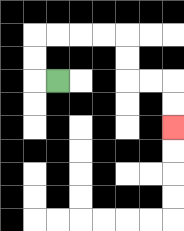{'start': '[2, 3]', 'end': '[7, 5]', 'path_directions': 'L,U,U,R,R,R,R,D,D,R,R,D,D', 'path_coordinates': '[[2, 3], [1, 3], [1, 2], [1, 1], [2, 1], [3, 1], [4, 1], [5, 1], [5, 2], [5, 3], [6, 3], [7, 3], [7, 4], [7, 5]]'}